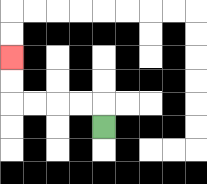{'start': '[4, 5]', 'end': '[0, 2]', 'path_directions': 'U,L,L,L,L,U,U', 'path_coordinates': '[[4, 5], [4, 4], [3, 4], [2, 4], [1, 4], [0, 4], [0, 3], [0, 2]]'}